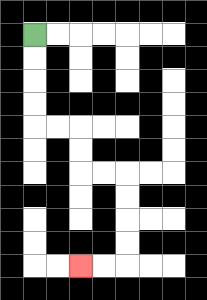{'start': '[1, 1]', 'end': '[3, 11]', 'path_directions': 'D,D,D,D,R,R,D,D,R,R,D,D,D,D,L,L', 'path_coordinates': '[[1, 1], [1, 2], [1, 3], [1, 4], [1, 5], [2, 5], [3, 5], [3, 6], [3, 7], [4, 7], [5, 7], [5, 8], [5, 9], [5, 10], [5, 11], [4, 11], [3, 11]]'}